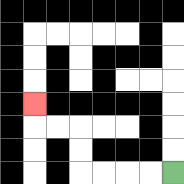{'start': '[7, 7]', 'end': '[1, 4]', 'path_directions': 'L,L,L,L,U,U,L,L,U', 'path_coordinates': '[[7, 7], [6, 7], [5, 7], [4, 7], [3, 7], [3, 6], [3, 5], [2, 5], [1, 5], [1, 4]]'}